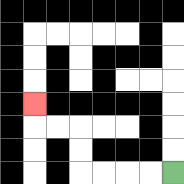{'start': '[7, 7]', 'end': '[1, 4]', 'path_directions': 'L,L,L,L,U,U,L,L,U', 'path_coordinates': '[[7, 7], [6, 7], [5, 7], [4, 7], [3, 7], [3, 6], [3, 5], [2, 5], [1, 5], [1, 4]]'}